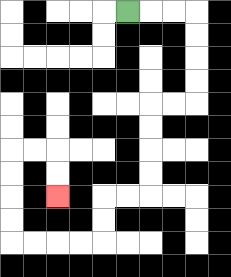{'start': '[5, 0]', 'end': '[2, 8]', 'path_directions': 'R,R,R,D,D,D,D,L,L,D,D,D,D,L,L,D,D,L,L,L,L,U,U,U,U,R,R,D,D', 'path_coordinates': '[[5, 0], [6, 0], [7, 0], [8, 0], [8, 1], [8, 2], [8, 3], [8, 4], [7, 4], [6, 4], [6, 5], [6, 6], [6, 7], [6, 8], [5, 8], [4, 8], [4, 9], [4, 10], [3, 10], [2, 10], [1, 10], [0, 10], [0, 9], [0, 8], [0, 7], [0, 6], [1, 6], [2, 6], [2, 7], [2, 8]]'}